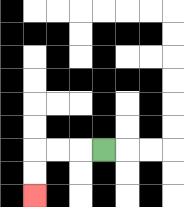{'start': '[4, 6]', 'end': '[1, 8]', 'path_directions': 'L,L,L,D,D', 'path_coordinates': '[[4, 6], [3, 6], [2, 6], [1, 6], [1, 7], [1, 8]]'}